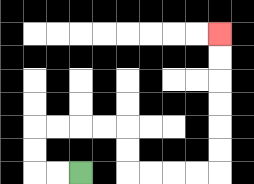{'start': '[3, 7]', 'end': '[9, 1]', 'path_directions': 'L,L,U,U,R,R,R,R,D,D,R,R,R,R,U,U,U,U,U,U', 'path_coordinates': '[[3, 7], [2, 7], [1, 7], [1, 6], [1, 5], [2, 5], [3, 5], [4, 5], [5, 5], [5, 6], [5, 7], [6, 7], [7, 7], [8, 7], [9, 7], [9, 6], [9, 5], [9, 4], [9, 3], [9, 2], [9, 1]]'}